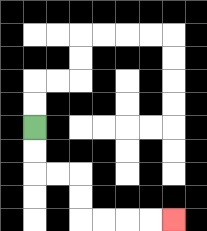{'start': '[1, 5]', 'end': '[7, 9]', 'path_directions': 'D,D,R,R,D,D,R,R,R,R', 'path_coordinates': '[[1, 5], [1, 6], [1, 7], [2, 7], [3, 7], [3, 8], [3, 9], [4, 9], [5, 9], [6, 9], [7, 9]]'}